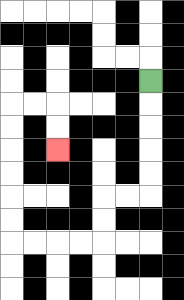{'start': '[6, 3]', 'end': '[2, 6]', 'path_directions': 'D,D,D,D,D,L,L,D,D,L,L,L,L,U,U,U,U,U,U,R,R,D,D', 'path_coordinates': '[[6, 3], [6, 4], [6, 5], [6, 6], [6, 7], [6, 8], [5, 8], [4, 8], [4, 9], [4, 10], [3, 10], [2, 10], [1, 10], [0, 10], [0, 9], [0, 8], [0, 7], [0, 6], [0, 5], [0, 4], [1, 4], [2, 4], [2, 5], [2, 6]]'}